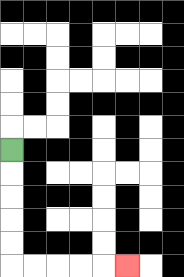{'start': '[0, 6]', 'end': '[5, 11]', 'path_directions': 'D,D,D,D,D,R,R,R,R,R', 'path_coordinates': '[[0, 6], [0, 7], [0, 8], [0, 9], [0, 10], [0, 11], [1, 11], [2, 11], [3, 11], [4, 11], [5, 11]]'}